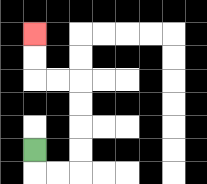{'start': '[1, 6]', 'end': '[1, 1]', 'path_directions': 'D,R,R,U,U,U,U,L,L,U,U', 'path_coordinates': '[[1, 6], [1, 7], [2, 7], [3, 7], [3, 6], [3, 5], [3, 4], [3, 3], [2, 3], [1, 3], [1, 2], [1, 1]]'}